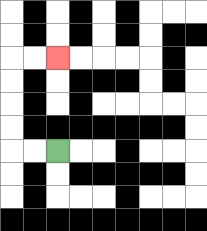{'start': '[2, 6]', 'end': '[2, 2]', 'path_directions': 'L,L,U,U,U,U,R,R', 'path_coordinates': '[[2, 6], [1, 6], [0, 6], [0, 5], [0, 4], [0, 3], [0, 2], [1, 2], [2, 2]]'}